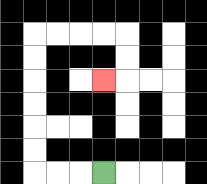{'start': '[4, 7]', 'end': '[4, 3]', 'path_directions': 'L,L,L,U,U,U,U,U,U,R,R,R,R,D,D,L', 'path_coordinates': '[[4, 7], [3, 7], [2, 7], [1, 7], [1, 6], [1, 5], [1, 4], [1, 3], [1, 2], [1, 1], [2, 1], [3, 1], [4, 1], [5, 1], [5, 2], [5, 3], [4, 3]]'}